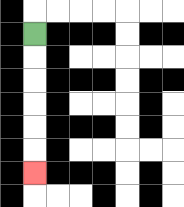{'start': '[1, 1]', 'end': '[1, 7]', 'path_directions': 'D,D,D,D,D,D', 'path_coordinates': '[[1, 1], [1, 2], [1, 3], [1, 4], [1, 5], [1, 6], [1, 7]]'}